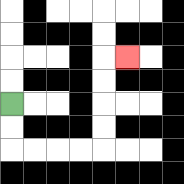{'start': '[0, 4]', 'end': '[5, 2]', 'path_directions': 'D,D,R,R,R,R,U,U,U,U,R', 'path_coordinates': '[[0, 4], [0, 5], [0, 6], [1, 6], [2, 6], [3, 6], [4, 6], [4, 5], [4, 4], [4, 3], [4, 2], [5, 2]]'}